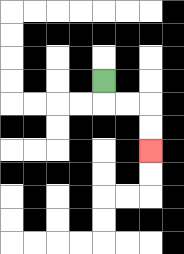{'start': '[4, 3]', 'end': '[6, 6]', 'path_directions': 'D,R,R,D,D', 'path_coordinates': '[[4, 3], [4, 4], [5, 4], [6, 4], [6, 5], [6, 6]]'}